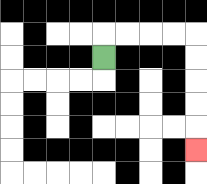{'start': '[4, 2]', 'end': '[8, 6]', 'path_directions': 'U,R,R,R,R,D,D,D,D,D', 'path_coordinates': '[[4, 2], [4, 1], [5, 1], [6, 1], [7, 1], [8, 1], [8, 2], [8, 3], [8, 4], [8, 5], [8, 6]]'}